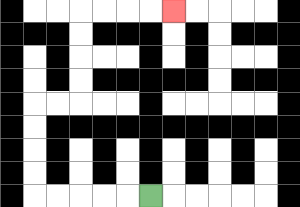{'start': '[6, 8]', 'end': '[7, 0]', 'path_directions': 'L,L,L,L,L,U,U,U,U,R,R,U,U,U,U,R,R,R,R', 'path_coordinates': '[[6, 8], [5, 8], [4, 8], [3, 8], [2, 8], [1, 8], [1, 7], [1, 6], [1, 5], [1, 4], [2, 4], [3, 4], [3, 3], [3, 2], [3, 1], [3, 0], [4, 0], [5, 0], [6, 0], [7, 0]]'}